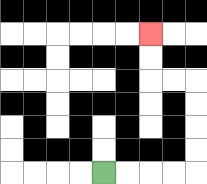{'start': '[4, 7]', 'end': '[6, 1]', 'path_directions': 'R,R,R,R,U,U,U,U,L,L,U,U', 'path_coordinates': '[[4, 7], [5, 7], [6, 7], [7, 7], [8, 7], [8, 6], [8, 5], [8, 4], [8, 3], [7, 3], [6, 3], [6, 2], [6, 1]]'}